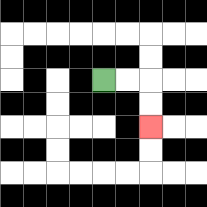{'start': '[4, 3]', 'end': '[6, 5]', 'path_directions': 'R,R,D,D', 'path_coordinates': '[[4, 3], [5, 3], [6, 3], [6, 4], [6, 5]]'}